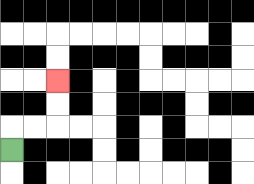{'start': '[0, 6]', 'end': '[2, 3]', 'path_directions': 'U,R,R,U,U', 'path_coordinates': '[[0, 6], [0, 5], [1, 5], [2, 5], [2, 4], [2, 3]]'}